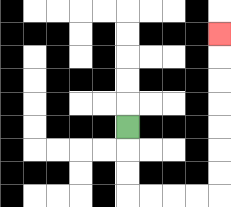{'start': '[5, 5]', 'end': '[9, 1]', 'path_directions': 'D,D,D,R,R,R,R,U,U,U,U,U,U,U', 'path_coordinates': '[[5, 5], [5, 6], [5, 7], [5, 8], [6, 8], [7, 8], [8, 8], [9, 8], [9, 7], [9, 6], [9, 5], [9, 4], [9, 3], [9, 2], [9, 1]]'}